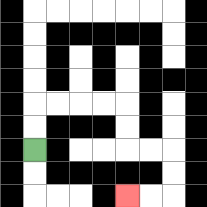{'start': '[1, 6]', 'end': '[5, 8]', 'path_directions': 'U,U,R,R,R,R,D,D,R,R,D,D,L,L', 'path_coordinates': '[[1, 6], [1, 5], [1, 4], [2, 4], [3, 4], [4, 4], [5, 4], [5, 5], [5, 6], [6, 6], [7, 6], [7, 7], [7, 8], [6, 8], [5, 8]]'}